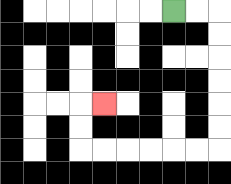{'start': '[7, 0]', 'end': '[4, 4]', 'path_directions': 'R,R,D,D,D,D,D,D,L,L,L,L,L,L,U,U,R', 'path_coordinates': '[[7, 0], [8, 0], [9, 0], [9, 1], [9, 2], [9, 3], [9, 4], [9, 5], [9, 6], [8, 6], [7, 6], [6, 6], [5, 6], [4, 6], [3, 6], [3, 5], [3, 4], [4, 4]]'}